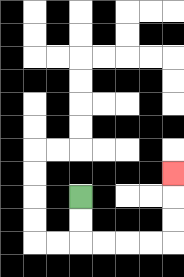{'start': '[3, 8]', 'end': '[7, 7]', 'path_directions': 'D,D,R,R,R,R,U,U,U', 'path_coordinates': '[[3, 8], [3, 9], [3, 10], [4, 10], [5, 10], [6, 10], [7, 10], [7, 9], [7, 8], [7, 7]]'}